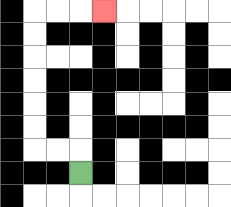{'start': '[3, 7]', 'end': '[4, 0]', 'path_directions': 'U,L,L,U,U,U,U,U,U,R,R,R', 'path_coordinates': '[[3, 7], [3, 6], [2, 6], [1, 6], [1, 5], [1, 4], [1, 3], [1, 2], [1, 1], [1, 0], [2, 0], [3, 0], [4, 0]]'}